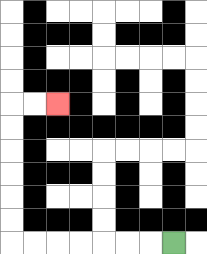{'start': '[7, 10]', 'end': '[2, 4]', 'path_directions': 'L,L,L,L,L,L,L,U,U,U,U,U,U,R,R', 'path_coordinates': '[[7, 10], [6, 10], [5, 10], [4, 10], [3, 10], [2, 10], [1, 10], [0, 10], [0, 9], [0, 8], [0, 7], [0, 6], [0, 5], [0, 4], [1, 4], [2, 4]]'}